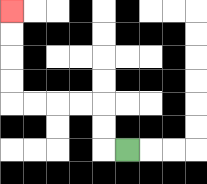{'start': '[5, 6]', 'end': '[0, 0]', 'path_directions': 'L,U,U,L,L,L,L,U,U,U,U', 'path_coordinates': '[[5, 6], [4, 6], [4, 5], [4, 4], [3, 4], [2, 4], [1, 4], [0, 4], [0, 3], [0, 2], [0, 1], [0, 0]]'}